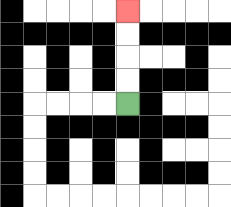{'start': '[5, 4]', 'end': '[5, 0]', 'path_directions': 'U,U,U,U', 'path_coordinates': '[[5, 4], [5, 3], [5, 2], [5, 1], [5, 0]]'}